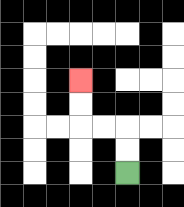{'start': '[5, 7]', 'end': '[3, 3]', 'path_directions': 'U,U,L,L,U,U', 'path_coordinates': '[[5, 7], [5, 6], [5, 5], [4, 5], [3, 5], [3, 4], [3, 3]]'}